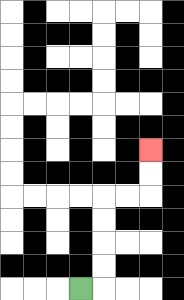{'start': '[3, 12]', 'end': '[6, 6]', 'path_directions': 'R,U,U,U,U,R,R,U,U', 'path_coordinates': '[[3, 12], [4, 12], [4, 11], [4, 10], [4, 9], [4, 8], [5, 8], [6, 8], [6, 7], [6, 6]]'}